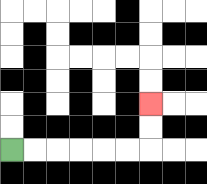{'start': '[0, 6]', 'end': '[6, 4]', 'path_directions': 'R,R,R,R,R,R,U,U', 'path_coordinates': '[[0, 6], [1, 6], [2, 6], [3, 6], [4, 6], [5, 6], [6, 6], [6, 5], [6, 4]]'}